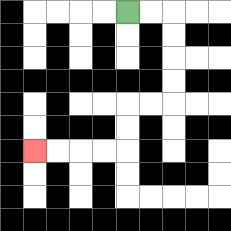{'start': '[5, 0]', 'end': '[1, 6]', 'path_directions': 'R,R,D,D,D,D,L,L,D,D,L,L,L,L', 'path_coordinates': '[[5, 0], [6, 0], [7, 0], [7, 1], [7, 2], [7, 3], [7, 4], [6, 4], [5, 4], [5, 5], [5, 6], [4, 6], [3, 6], [2, 6], [1, 6]]'}